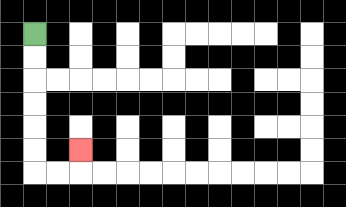{'start': '[1, 1]', 'end': '[3, 6]', 'path_directions': 'D,D,D,D,D,D,R,R,U', 'path_coordinates': '[[1, 1], [1, 2], [1, 3], [1, 4], [1, 5], [1, 6], [1, 7], [2, 7], [3, 7], [3, 6]]'}